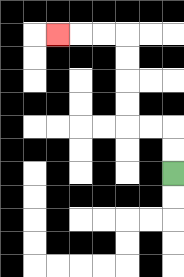{'start': '[7, 7]', 'end': '[2, 1]', 'path_directions': 'U,U,L,L,U,U,U,U,L,L,L', 'path_coordinates': '[[7, 7], [7, 6], [7, 5], [6, 5], [5, 5], [5, 4], [5, 3], [5, 2], [5, 1], [4, 1], [3, 1], [2, 1]]'}